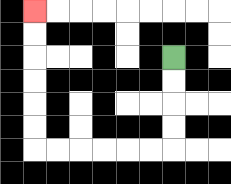{'start': '[7, 2]', 'end': '[1, 0]', 'path_directions': 'D,D,D,D,L,L,L,L,L,L,U,U,U,U,U,U', 'path_coordinates': '[[7, 2], [7, 3], [7, 4], [7, 5], [7, 6], [6, 6], [5, 6], [4, 6], [3, 6], [2, 6], [1, 6], [1, 5], [1, 4], [1, 3], [1, 2], [1, 1], [1, 0]]'}